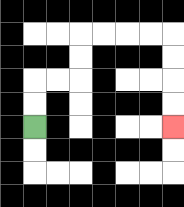{'start': '[1, 5]', 'end': '[7, 5]', 'path_directions': 'U,U,R,R,U,U,R,R,R,R,D,D,D,D', 'path_coordinates': '[[1, 5], [1, 4], [1, 3], [2, 3], [3, 3], [3, 2], [3, 1], [4, 1], [5, 1], [6, 1], [7, 1], [7, 2], [7, 3], [7, 4], [7, 5]]'}